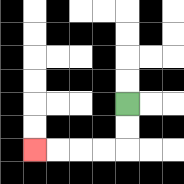{'start': '[5, 4]', 'end': '[1, 6]', 'path_directions': 'D,D,L,L,L,L', 'path_coordinates': '[[5, 4], [5, 5], [5, 6], [4, 6], [3, 6], [2, 6], [1, 6]]'}